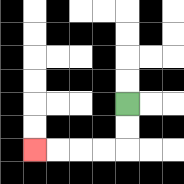{'start': '[5, 4]', 'end': '[1, 6]', 'path_directions': 'D,D,L,L,L,L', 'path_coordinates': '[[5, 4], [5, 5], [5, 6], [4, 6], [3, 6], [2, 6], [1, 6]]'}